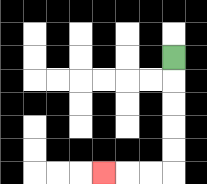{'start': '[7, 2]', 'end': '[4, 7]', 'path_directions': 'D,D,D,D,D,L,L,L', 'path_coordinates': '[[7, 2], [7, 3], [7, 4], [7, 5], [7, 6], [7, 7], [6, 7], [5, 7], [4, 7]]'}